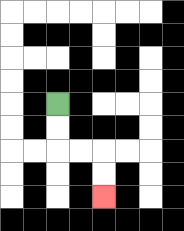{'start': '[2, 4]', 'end': '[4, 8]', 'path_directions': 'D,D,R,R,D,D', 'path_coordinates': '[[2, 4], [2, 5], [2, 6], [3, 6], [4, 6], [4, 7], [4, 8]]'}